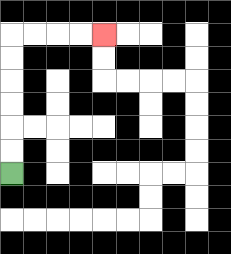{'start': '[0, 7]', 'end': '[4, 1]', 'path_directions': 'U,U,U,U,U,U,R,R,R,R', 'path_coordinates': '[[0, 7], [0, 6], [0, 5], [0, 4], [0, 3], [0, 2], [0, 1], [1, 1], [2, 1], [3, 1], [4, 1]]'}